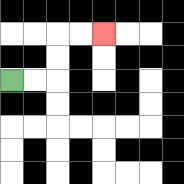{'start': '[0, 3]', 'end': '[4, 1]', 'path_directions': 'R,R,U,U,R,R', 'path_coordinates': '[[0, 3], [1, 3], [2, 3], [2, 2], [2, 1], [3, 1], [4, 1]]'}